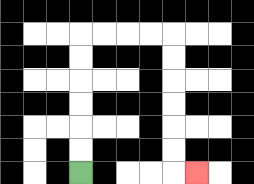{'start': '[3, 7]', 'end': '[8, 7]', 'path_directions': 'U,U,U,U,U,U,R,R,R,R,D,D,D,D,D,D,R', 'path_coordinates': '[[3, 7], [3, 6], [3, 5], [3, 4], [3, 3], [3, 2], [3, 1], [4, 1], [5, 1], [6, 1], [7, 1], [7, 2], [7, 3], [7, 4], [7, 5], [7, 6], [7, 7], [8, 7]]'}